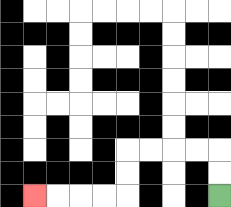{'start': '[9, 8]', 'end': '[1, 8]', 'path_directions': 'U,U,L,L,L,L,D,D,L,L,L,L', 'path_coordinates': '[[9, 8], [9, 7], [9, 6], [8, 6], [7, 6], [6, 6], [5, 6], [5, 7], [5, 8], [4, 8], [3, 8], [2, 8], [1, 8]]'}